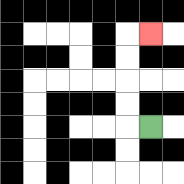{'start': '[6, 5]', 'end': '[6, 1]', 'path_directions': 'L,U,U,U,U,R', 'path_coordinates': '[[6, 5], [5, 5], [5, 4], [5, 3], [5, 2], [5, 1], [6, 1]]'}